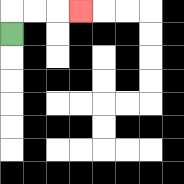{'start': '[0, 1]', 'end': '[3, 0]', 'path_directions': 'U,R,R,R', 'path_coordinates': '[[0, 1], [0, 0], [1, 0], [2, 0], [3, 0]]'}